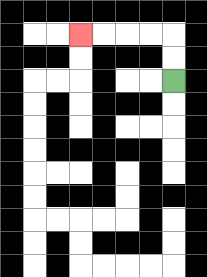{'start': '[7, 3]', 'end': '[3, 1]', 'path_directions': 'U,U,L,L,L,L', 'path_coordinates': '[[7, 3], [7, 2], [7, 1], [6, 1], [5, 1], [4, 1], [3, 1]]'}